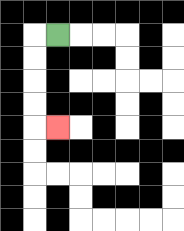{'start': '[2, 1]', 'end': '[2, 5]', 'path_directions': 'L,D,D,D,D,R', 'path_coordinates': '[[2, 1], [1, 1], [1, 2], [1, 3], [1, 4], [1, 5], [2, 5]]'}